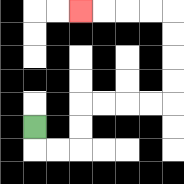{'start': '[1, 5]', 'end': '[3, 0]', 'path_directions': 'D,R,R,U,U,R,R,R,R,U,U,U,U,L,L,L,L', 'path_coordinates': '[[1, 5], [1, 6], [2, 6], [3, 6], [3, 5], [3, 4], [4, 4], [5, 4], [6, 4], [7, 4], [7, 3], [7, 2], [7, 1], [7, 0], [6, 0], [5, 0], [4, 0], [3, 0]]'}